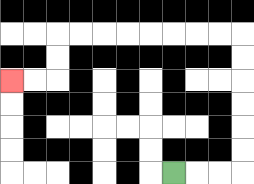{'start': '[7, 7]', 'end': '[0, 3]', 'path_directions': 'R,R,R,U,U,U,U,U,U,L,L,L,L,L,L,L,L,D,D,L,L', 'path_coordinates': '[[7, 7], [8, 7], [9, 7], [10, 7], [10, 6], [10, 5], [10, 4], [10, 3], [10, 2], [10, 1], [9, 1], [8, 1], [7, 1], [6, 1], [5, 1], [4, 1], [3, 1], [2, 1], [2, 2], [2, 3], [1, 3], [0, 3]]'}